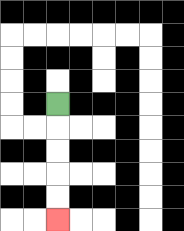{'start': '[2, 4]', 'end': '[2, 9]', 'path_directions': 'D,D,D,D,D', 'path_coordinates': '[[2, 4], [2, 5], [2, 6], [2, 7], [2, 8], [2, 9]]'}